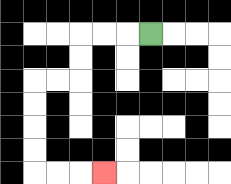{'start': '[6, 1]', 'end': '[4, 7]', 'path_directions': 'L,L,L,D,D,L,L,D,D,D,D,R,R,R', 'path_coordinates': '[[6, 1], [5, 1], [4, 1], [3, 1], [3, 2], [3, 3], [2, 3], [1, 3], [1, 4], [1, 5], [1, 6], [1, 7], [2, 7], [3, 7], [4, 7]]'}